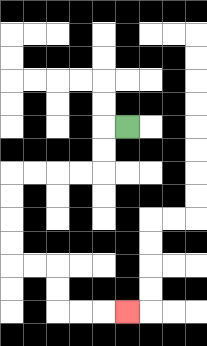{'start': '[5, 5]', 'end': '[5, 13]', 'path_directions': 'L,D,D,L,L,L,L,D,D,D,D,R,R,D,D,R,R,R', 'path_coordinates': '[[5, 5], [4, 5], [4, 6], [4, 7], [3, 7], [2, 7], [1, 7], [0, 7], [0, 8], [0, 9], [0, 10], [0, 11], [1, 11], [2, 11], [2, 12], [2, 13], [3, 13], [4, 13], [5, 13]]'}